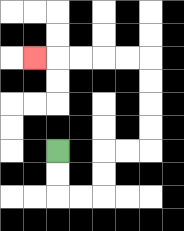{'start': '[2, 6]', 'end': '[1, 2]', 'path_directions': 'D,D,R,R,U,U,R,R,U,U,U,U,L,L,L,L,L', 'path_coordinates': '[[2, 6], [2, 7], [2, 8], [3, 8], [4, 8], [4, 7], [4, 6], [5, 6], [6, 6], [6, 5], [6, 4], [6, 3], [6, 2], [5, 2], [4, 2], [3, 2], [2, 2], [1, 2]]'}